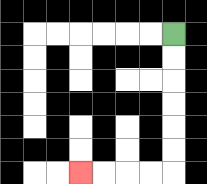{'start': '[7, 1]', 'end': '[3, 7]', 'path_directions': 'D,D,D,D,D,D,L,L,L,L', 'path_coordinates': '[[7, 1], [7, 2], [7, 3], [7, 4], [7, 5], [7, 6], [7, 7], [6, 7], [5, 7], [4, 7], [3, 7]]'}